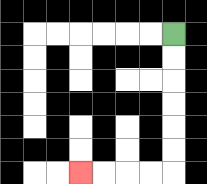{'start': '[7, 1]', 'end': '[3, 7]', 'path_directions': 'D,D,D,D,D,D,L,L,L,L', 'path_coordinates': '[[7, 1], [7, 2], [7, 3], [7, 4], [7, 5], [7, 6], [7, 7], [6, 7], [5, 7], [4, 7], [3, 7]]'}